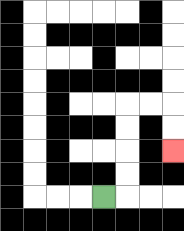{'start': '[4, 8]', 'end': '[7, 6]', 'path_directions': 'R,U,U,U,U,R,R,D,D', 'path_coordinates': '[[4, 8], [5, 8], [5, 7], [5, 6], [5, 5], [5, 4], [6, 4], [7, 4], [7, 5], [7, 6]]'}